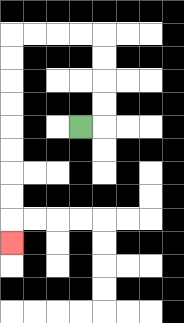{'start': '[3, 5]', 'end': '[0, 10]', 'path_directions': 'R,U,U,U,U,L,L,L,L,D,D,D,D,D,D,D,D,D', 'path_coordinates': '[[3, 5], [4, 5], [4, 4], [4, 3], [4, 2], [4, 1], [3, 1], [2, 1], [1, 1], [0, 1], [0, 2], [0, 3], [0, 4], [0, 5], [0, 6], [0, 7], [0, 8], [0, 9], [0, 10]]'}